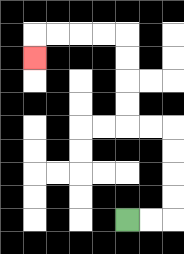{'start': '[5, 9]', 'end': '[1, 2]', 'path_directions': 'R,R,U,U,U,U,L,L,U,U,U,U,L,L,L,L,D', 'path_coordinates': '[[5, 9], [6, 9], [7, 9], [7, 8], [7, 7], [7, 6], [7, 5], [6, 5], [5, 5], [5, 4], [5, 3], [5, 2], [5, 1], [4, 1], [3, 1], [2, 1], [1, 1], [1, 2]]'}